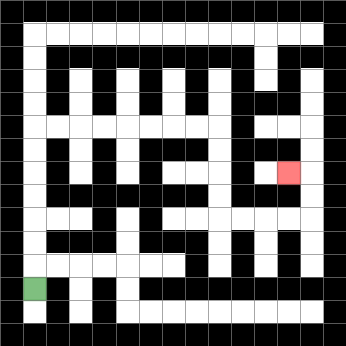{'start': '[1, 12]', 'end': '[12, 7]', 'path_directions': 'U,U,U,U,U,U,U,R,R,R,R,R,R,R,R,D,D,D,D,R,R,R,R,U,U,L', 'path_coordinates': '[[1, 12], [1, 11], [1, 10], [1, 9], [1, 8], [1, 7], [1, 6], [1, 5], [2, 5], [3, 5], [4, 5], [5, 5], [6, 5], [7, 5], [8, 5], [9, 5], [9, 6], [9, 7], [9, 8], [9, 9], [10, 9], [11, 9], [12, 9], [13, 9], [13, 8], [13, 7], [12, 7]]'}